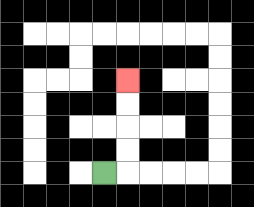{'start': '[4, 7]', 'end': '[5, 3]', 'path_directions': 'R,U,U,U,U', 'path_coordinates': '[[4, 7], [5, 7], [5, 6], [5, 5], [5, 4], [5, 3]]'}